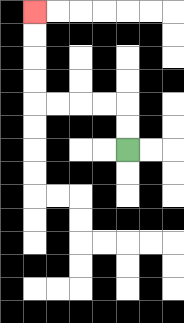{'start': '[5, 6]', 'end': '[1, 0]', 'path_directions': 'U,U,L,L,L,L,U,U,U,U', 'path_coordinates': '[[5, 6], [5, 5], [5, 4], [4, 4], [3, 4], [2, 4], [1, 4], [1, 3], [1, 2], [1, 1], [1, 0]]'}